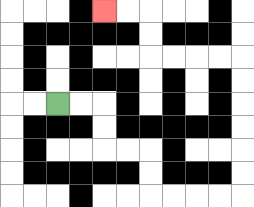{'start': '[2, 4]', 'end': '[4, 0]', 'path_directions': 'R,R,D,D,R,R,D,D,R,R,R,R,U,U,U,U,U,U,L,L,L,L,U,U,L,L', 'path_coordinates': '[[2, 4], [3, 4], [4, 4], [4, 5], [4, 6], [5, 6], [6, 6], [6, 7], [6, 8], [7, 8], [8, 8], [9, 8], [10, 8], [10, 7], [10, 6], [10, 5], [10, 4], [10, 3], [10, 2], [9, 2], [8, 2], [7, 2], [6, 2], [6, 1], [6, 0], [5, 0], [4, 0]]'}